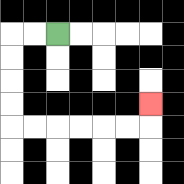{'start': '[2, 1]', 'end': '[6, 4]', 'path_directions': 'L,L,D,D,D,D,R,R,R,R,R,R,U', 'path_coordinates': '[[2, 1], [1, 1], [0, 1], [0, 2], [0, 3], [0, 4], [0, 5], [1, 5], [2, 5], [3, 5], [4, 5], [5, 5], [6, 5], [6, 4]]'}